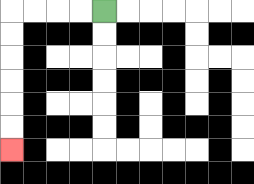{'start': '[4, 0]', 'end': '[0, 6]', 'path_directions': 'L,L,L,L,D,D,D,D,D,D', 'path_coordinates': '[[4, 0], [3, 0], [2, 0], [1, 0], [0, 0], [0, 1], [0, 2], [0, 3], [0, 4], [0, 5], [0, 6]]'}